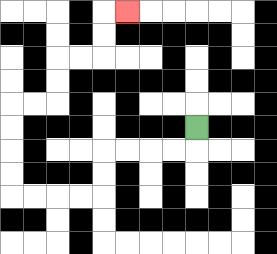{'start': '[8, 5]', 'end': '[5, 0]', 'path_directions': 'D,L,L,L,L,D,D,L,L,L,L,U,U,U,U,R,R,U,U,R,R,U,U,R', 'path_coordinates': '[[8, 5], [8, 6], [7, 6], [6, 6], [5, 6], [4, 6], [4, 7], [4, 8], [3, 8], [2, 8], [1, 8], [0, 8], [0, 7], [0, 6], [0, 5], [0, 4], [1, 4], [2, 4], [2, 3], [2, 2], [3, 2], [4, 2], [4, 1], [4, 0], [5, 0]]'}